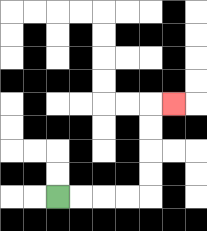{'start': '[2, 8]', 'end': '[7, 4]', 'path_directions': 'R,R,R,R,U,U,U,U,R', 'path_coordinates': '[[2, 8], [3, 8], [4, 8], [5, 8], [6, 8], [6, 7], [6, 6], [6, 5], [6, 4], [7, 4]]'}